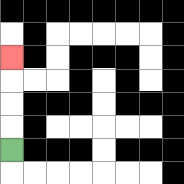{'start': '[0, 6]', 'end': '[0, 2]', 'path_directions': 'U,U,U,U', 'path_coordinates': '[[0, 6], [0, 5], [0, 4], [0, 3], [0, 2]]'}